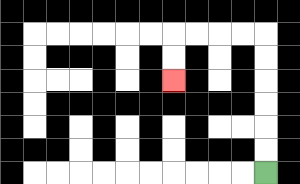{'start': '[11, 7]', 'end': '[7, 3]', 'path_directions': 'U,U,U,U,U,U,L,L,L,L,D,D', 'path_coordinates': '[[11, 7], [11, 6], [11, 5], [11, 4], [11, 3], [11, 2], [11, 1], [10, 1], [9, 1], [8, 1], [7, 1], [7, 2], [7, 3]]'}